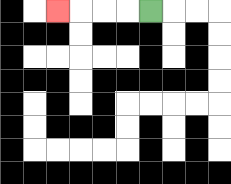{'start': '[6, 0]', 'end': '[2, 0]', 'path_directions': 'L,L,L,L', 'path_coordinates': '[[6, 0], [5, 0], [4, 0], [3, 0], [2, 0]]'}